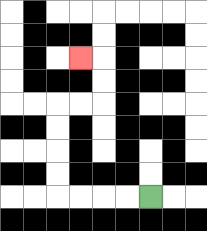{'start': '[6, 8]', 'end': '[3, 2]', 'path_directions': 'L,L,L,L,U,U,U,U,R,R,U,U,L', 'path_coordinates': '[[6, 8], [5, 8], [4, 8], [3, 8], [2, 8], [2, 7], [2, 6], [2, 5], [2, 4], [3, 4], [4, 4], [4, 3], [4, 2], [3, 2]]'}